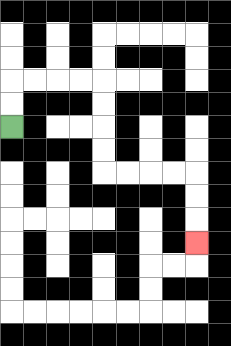{'start': '[0, 5]', 'end': '[8, 10]', 'path_directions': 'U,U,R,R,R,R,D,D,D,D,R,R,R,R,D,D,D', 'path_coordinates': '[[0, 5], [0, 4], [0, 3], [1, 3], [2, 3], [3, 3], [4, 3], [4, 4], [4, 5], [4, 6], [4, 7], [5, 7], [6, 7], [7, 7], [8, 7], [8, 8], [8, 9], [8, 10]]'}